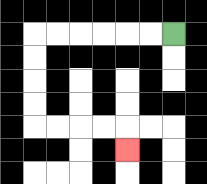{'start': '[7, 1]', 'end': '[5, 6]', 'path_directions': 'L,L,L,L,L,L,D,D,D,D,R,R,R,R,D', 'path_coordinates': '[[7, 1], [6, 1], [5, 1], [4, 1], [3, 1], [2, 1], [1, 1], [1, 2], [1, 3], [1, 4], [1, 5], [2, 5], [3, 5], [4, 5], [5, 5], [5, 6]]'}